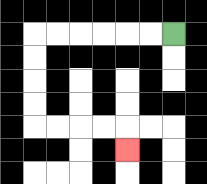{'start': '[7, 1]', 'end': '[5, 6]', 'path_directions': 'L,L,L,L,L,L,D,D,D,D,R,R,R,R,D', 'path_coordinates': '[[7, 1], [6, 1], [5, 1], [4, 1], [3, 1], [2, 1], [1, 1], [1, 2], [1, 3], [1, 4], [1, 5], [2, 5], [3, 5], [4, 5], [5, 5], [5, 6]]'}